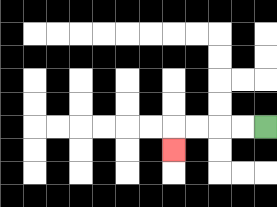{'start': '[11, 5]', 'end': '[7, 6]', 'path_directions': 'L,L,L,L,D', 'path_coordinates': '[[11, 5], [10, 5], [9, 5], [8, 5], [7, 5], [7, 6]]'}